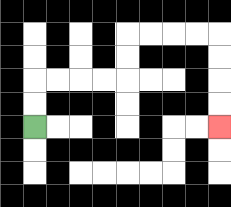{'start': '[1, 5]', 'end': '[9, 5]', 'path_directions': 'U,U,R,R,R,R,U,U,R,R,R,R,D,D,D,D', 'path_coordinates': '[[1, 5], [1, 4], [1, 3], [2, 3], [3, 3], [4, 3], [5, 3], [5, 2], [5, 1], [6, 1], [7, 1], [8, 1], [9, 1], [9, 2], [9, 3], [9, 4], [9, 5]]'}